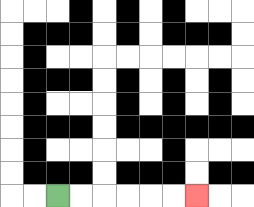{'start': '[2, 8]', 'end': '[8, 8]', 'path_directions': 'R,R,R,R,R,R', 'path_coordinates': '[[2, 8], [3, 8], [4, 8], [5, 8], [6, 8], [7, 8], [8, 8]]'}